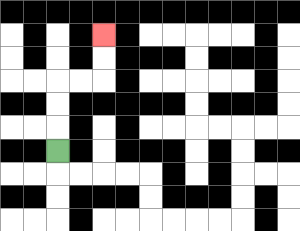{'start': '[2, 6]', 'end': '[4, 1]', 'path_directions': 'U,U,U,R,R,U,U', 'path_coordinates': '[[2, 6], [2, 5], [2, 4], [2, 3], [3, 3], [4, 3], [4, 2], [4, 1]]'}